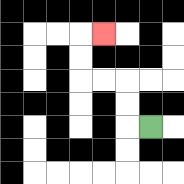{'start': '[6, 5]', 'end': '[4, 1]', 'path_directions': 'L,U,U,L,L,U,U,R', 'path_coordinates': '[[6, 5], [5, 5], [5, 4], [5, 3], [4, 3], [3, 3], [3, 2], [3, 1], [4, 1]]'}